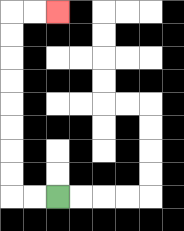{'start': '[2, 8]', 'end': '[2, 0]', 'path_directions': 'L,L,U,U,U,U,U,U,U,U,R,R', 'path_coordinates': '[[2, 8], [1, 8], [0, 8], [0, 7], [0, 6], [0, 5], [0, 4], [0, 3], [0, 2], [0, 1], [0, 0], [1, 0], [2, 0]]'}